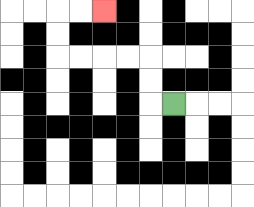{'start': '[7, 4]', 'end': '[4, 0]', 'path_directions': 'L,U,U,L,L,L,L,U,U,R,R', 'path_coordinates': '[[7, 4], [6, 4], [6, 3], [6, 2], [5, 2], [4, 2], [3, 2], [2, 2], [2, 1], [2, 0], [3, 0], [4, 0]]'}